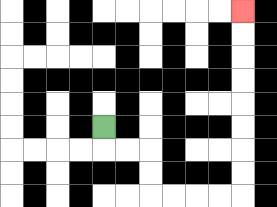{'start': '[4, 5]', 'end': '[10, 0]', 'path_directions': 'D,R,R,D,D,R,R,R,R,U,U,U,U,U,U,U,U', 'path_coordinates': '[[4, 5], [4, 6], [5, 6], [6, 6], [6, 7], [6, 8], [7, 8], [8, 8], [9, 8], [10, 8], [10, 7], [10, 6], [10, 5], [10, 4], [10, 3], [10, 2], [10, 1], [10, 0]]'}